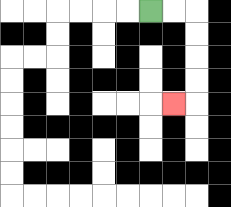{'start': '[6, 0]', 'end': '[7, 4]', 'path_directions': 'R,R,D,D,D,D,L', 'path_coordinates': '[[6, 0], [7, 0], [8, 0], [8, 1], [8, 2], [8, 3], [8, 4], [7, 4]]'}